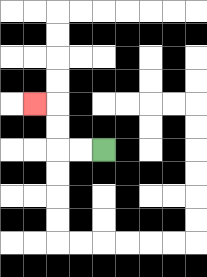{'start': '[4, 6]', 'end': '[1, 4]', 'path_directions': 'L,L,U,U,L', 'path_coordinates': '[[4, 6], [3, 6], [2, 6], [2, 5], [2, 4], [1, 4]]'}